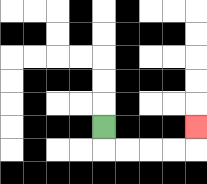{'start': '[4, 5]', 'end': '[8, 5]', 'path_directions': 'D,R,R,R,R,U', 'path_coordinates': '[[4, 5], [4, 6], [5, 6], [6, 6], [7, 6], [8, 6], [8, 5]]'}